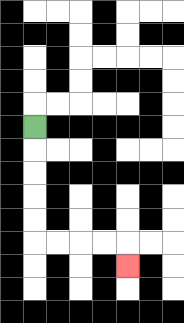{'start': '[1, 5]', 'end': '[5, 11]', 'path_directions': 'D,D,D,D,D,R,R,R,R,D', 'path_coordinates': '[[1, 5], [1, 6], [1, 7], [1, 8], [1, 9], [1, 10], [2, 10], [3, 10], [4, 10], [5, 10], [5, 11]]'}